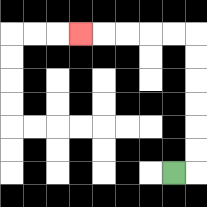{'start': '[7, 7]', 'end': '[3, 1]', 'path_directions': 'R,U,U,U,U,U,U,L,L,L,L,L', 'path_coordinates': '[[7, 7], [8, 7], [8, 6], [8, 5], [8, 4], [8, 3], [8, 2], [8, 1], [7, 1], [6, 1], [5, 1], [4, 1], [3, 1]]'}